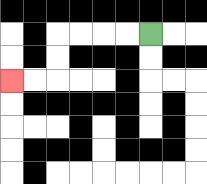{'start': '[6, 1]', 'end': '[0, 3]', 'path_directions': 'L,L,L,L,D,D,L,L', 'path_coordinates': '[[6, 1], [5, 1], [4, 1], [3, 1], [2, 1], [2, 2], [2, 3], [1, 3], [0, 3]]'}